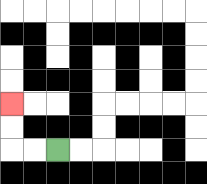{'start': '[2, 6]', 'end': '[0, 4]', 'path_directions': 'L,L,U,U', 'path_coordinates': '[[2, 6], [1, 6], [0, 6], [0, 5], [0, 4]]'}